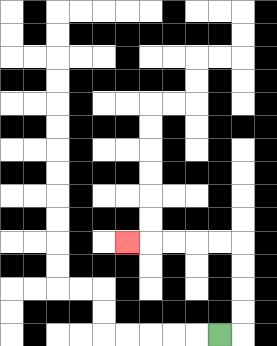{'start': '[9, 14]', 'end': '[5, 10]', 'path_directions': 'R,U,U,U,U,L,L,L,L,L', 'path_coordinates': '[[9, 14], [10, 14], [10, 13], [10, 12], [10, 11], [10, 10], [9, 10], [8, 10], [7, 10], [6, 10], [5, 10]]'}